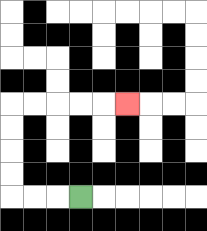{'start': '[3, 8]', 'end': '[5, 4]', 'path_directions': 'L,L,L,U,U,U,U,R,R,R,R,R', 'path_coordinates': '[[3, 8], [2, 8], [1, 8], [0, 8], [0, 7], [0, 6], [0, 5], [0, 4], [1, 4], [2, 4], [3, 4], [4, 4], [5, 4]]'}